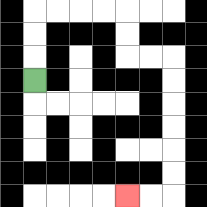{'start': '[1, 3]', 'end': '[5, 8]', 'path_directions': 'U,U,U,R,R,R,R,D,D,R,R,D,D,D,D,D,D,L,L', 'path_coordinates': '[[1, 3], [1, 2], [1, 1], [1, 0], [2, 0], [3, 0], [4, 0], [5, 0], [5, 1], [5, 2], [6, 2], [7, 2], [7, 3], [7, 4], [7, 5], [7, 6], [7, 7], [7, 8], [6, 8], [5, 8]]'}